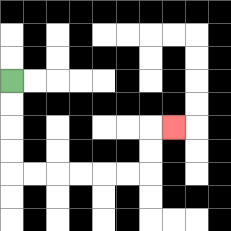{'start': '[0, 3]', 'end': '[7, 5]', 'path_directions': 'D,D,D,D,R,R,R,R,R,R,U,U,R', 'path_coordinates': '[[0, 3], [0, 4], [0, 5], [0, 6], [0, 7], [1, 7], [2, 7], [3, 7], [4, 7], [5, 7], [6, 7], [6, 6], [6, 5], [7, 5]]'}